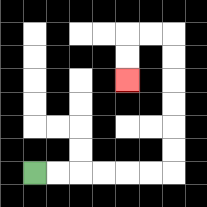{'start': '[1, 7]', 'end': '[5, 3]', 'path_directions': 'R,R,R,R,R,R,U,U,U,U,U,U,L,L,D,D', 'path_coordinates': '[[1, 7], [2, 7], [3, 7], [4, 7], [5, 7], [6, 7], [7, 7], [7, 6], [7, 5], [7, 4], [7, 3], [7, 2], [7, 1], [6, 1], [5, 1], [5, 2], [5, 3]]'}